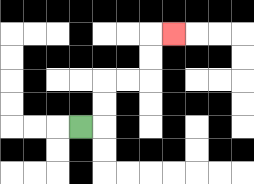{'start': '[3, 5]', 'end': '[7, 1]', 'path_directions': 'R,U,U,R,R,U,U,R', 'path_coordinates': '[[3, 5], [4, 5], [4, 4], [4, 3], [5, 3], [6, 3], [6, 2], [6, 1], [7, 1]]'}